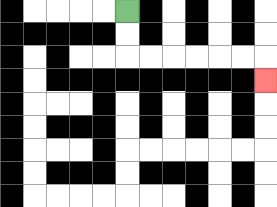{'start': '[5, 0]', 'end': '[11, 3]', 'path_directions': 'D,D,R,R,R,R,R,R,D', 'path_coordinates': '[[5, 0], [5, 1], [5, 2], [6, 2], [7, 2], [8, 2], [9, 2], [10, 2], [11, 2], [11, 3]]'}